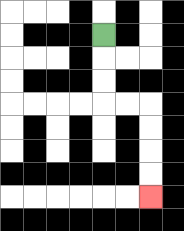{'start': '[4, 1]', 'end': '[6, 8]', 'path_directions': 'D,D,D,R,R,D,D,D,D', 'path_coordinates': '[[4, 1], [4, 2], [4, 3], [4, 4], [5, 4], [6, 4], [6, 5], [6, 6], [6, 7], [6, 8]]'}